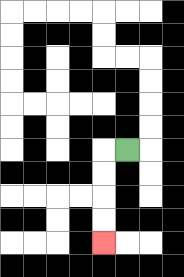{'start': '[5, 6]', 'end': '[4, 10]', 'path_directions': 'L,D,D,D,D', 'path_coordinates': '[[5, 6], [4, 6], [4, 7], [4, 8], [4, 9], [4, 10]]'}